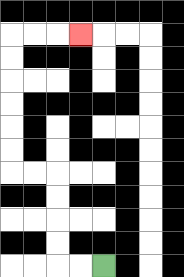{'start': '[4, 11]', 'end': '[3, 1]', 'path_directions': 'L,L,U,U,U,U,L,L,U,U,U,U,U,U,R,R,R', 'path_coordinates': '[[4, 11], [3, 11], [2, 11], [2, 10], [2, 9], [2, 8], [2, 7], [1, 7], [0, 7], [0, 6], [0, 5], [0, 4], [0, 3], [0, 2], [0, 1], [1, 1], [2, 1], [3, 1]]'}